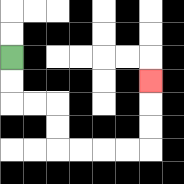{'start': '[0, 2]', 'end': '[6, 3]', 'path_directions': 'D,D,R,R,D,D,R,R,R,R,U,U,U', 'path_coordinates': '[[0, 2], [0, 3], [0, 4], [1, 4], [2, 4], [2, 5], [2, 6], [3, 6], [4, 6], [5, 6], [6, 6], [6, 5], [6, 4], [6, 3]]'}